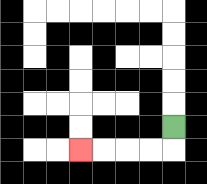{'start': '[7, 5]', 'end': '[3, 6]', 'path_directions': 'D,L,L,L,L', 'path_coordinates': '[[7, 5], [7, 6], [6, 6], [5, 6], [4, 6], [3, 6]]'}